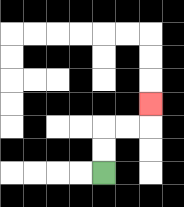{'start': '[4, 7]', 'end': '[6, 4]', 'path_directions': 'U,U,R,R,U', 'path_coordinates': '[[4, 7], [4, 6], [4, 5], [5, 5], [6, 5], [6, 4]]'}